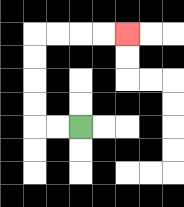{'start': '[3, 5]', 'end': '[5, 1]', 'path_directions': 'L,L,U,U,U,U,R,R,R,R', 'path_coordinates': '[[3, 5], [2, 5], [1, 5], [1, 4], [1, 3], [1, 2], [1, 1], [2, 1], [3, 1], [4, 1], [5, 1]]'}